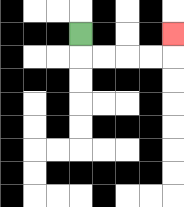{'start': '[3, 1]', 'end': '[7, 1]', 'path_directions': 'D,R,R,R,R,U', 'path_coordinates': '[[3, 1], [3, 2], [4, 2], [5, 2], [6, 2], [7, 2], [7, 1]]'}